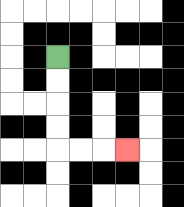{'start': '[2, 2]', 'end': '[5, 6]', 'path_directions': 'D,D,D,D,R,R,R', 'path_coordinates': '[[2, 2], [2, 3], [2, 4], [2, 5], [2, 6], [3, 6], [4, 6], [5, 6]]'}